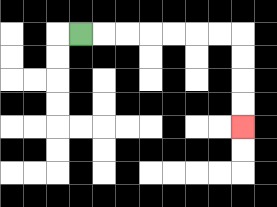{'start': '[3, 1]', 'end': '[10, 5]', 'path_directions': 'R,R,R,R,R,R,R,D,D,D,D', 'path_coordinates': '[[3, 1], [4, 1], [5, 1], [6, 1], [7, 1], [8, 1], [9, 1], [10, 1], [10, 2], [10, 3], [10, 4], [10, 5]]'}